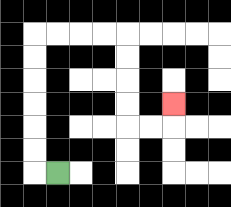{'start': '[2, 7]', 'end': '[7, 4]', 'path_directions': 'L,U,U,U,U,U,U,R,R,R,R,D,D,D,D,R,R,U', 'path_coordinates': '[[2, 7], [1, 7], [1, 6], [1, 5], [1, 4], [1, 3], [1, 2], [1, 1], [2, 1], [3, 1], [4, 1], [5, 1], [5, 2], [5, 3], [5, 4], [5, 5], [6, 5], [7, 5], [7, 4]]'}